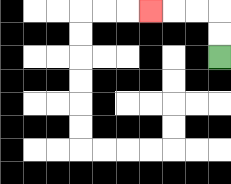{'start': '[9, 2]', 'end': '[6, 0]', 'path_directions': 'U,U,L,L,L', 'path_coordinates': '[[9, 2], [9, 1], [9, 0], [8, 0], [7, 0], [6, 0]]'}